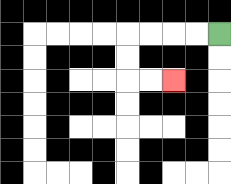{'start': '[9, 1]', 'end': '[7, 3]', 'path_directions': 'L,L,L,L,D,D,R,R', 'path_coordinates': '[[9, 1], [8, 1], [7, 1], [6, 1], [5, 1], [5, 2], [5, 3], [6, 3], [7, 3]]'}